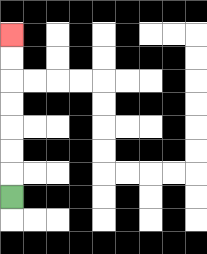{'start': '[0, 8]', 'end': '[0, 1]', 'path_directions': 'U,U,U,U,U,U,U', 'path_coordinates': '[[0, 8], [0, 7], [0, 6], [0, 5], [0, 4], [0, 3], [0, 2], [0, 1]]'}